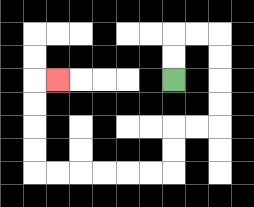{'start': '[7, 3]', 'end': '[2, 3]', 'path_directions': 'U,U,R,R,D,D,D,D,L,L,D,D,L,L,L,L,L,L,U,U,U,U,R', 'path_coordinates': '[[7, 3], [7, 2], [7, 1], [8, 1], [9, 1], [9, 2], [9, 3], [9, 4], [9, 5], [8, 5], [7, 5], [7, 6], [7, 7], [6, 7], [5, 7], [4, 7], [3, 7], [2, 7], [1, 7], [1, 6], [1, 5], [1, 4], [1, 3], [2, 3]]'}